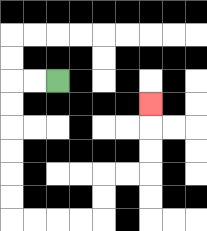{'start': '[2, 3]', 'end': '[6, 4]', 'path_directions': 'L,L,D,D,D,D,D,D,R,R,R,R,U,U,R,R,U,U,U', 'path_coordinates': '[[2, 3], [1, 3], [0, 3], [0, 4], [0, 5], [0, 6], [0, 7], [0, 8], [0, 9], [1, 9], [2, 9], [3, 9], [4, 9], [4, 8], [4, 7], [5, 7], [6, 7], [6, 6], [6, 5], [6, 4]]'}